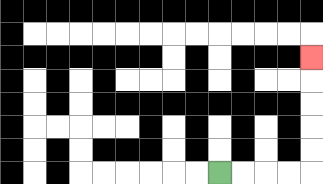{'start': '[9, 7]', 'end': '[13, 2]', 'path_directions': 'R,R,R,R,U,U,U,U,U', 'path_coordinates': '[[9, 7], [10, 7], [11, 7], [12, 7], [13, 7], [13, 6], [13, 5], [13, 4], [13, 3], [13, 2]]'}